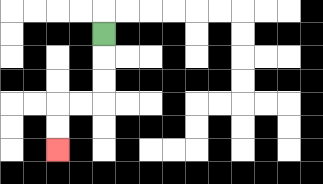{'start': '[4, 1]', 'end': '[2, 6]', 'path_directions': 'D,D,D,L,L,D,D', 'path_coordinates': '[[4, 1], [4, 2], [4, 3], [4, 4], [3, 4], [2, 4], [2, 5], [2, 6]]'}